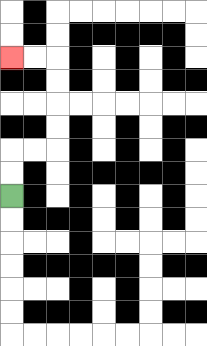{'start': '[0, 8]', 'end': '[0, 2]', 'path_directions': 'U,U,R,R,U,U,U,U,L,L', 'path_coordinates': '[[0, 8], [0, 7], [0, 6], [1, 6], [2, 6], [2, 5], [2, 4], [2, 3], [2, 2], [1, 2], [0, 2]]'}